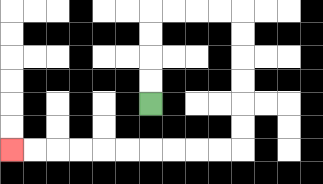{'start': '[6, 4]', 'end': '[0, 6]', 'path_directions': 'U,U,U,U,R,R,R,R,D,D,D,D,D,D,L,L,L,L,L,L,L,L,L,L', 'path_coordinates': '[[6, 4], [6, 3], [6, 2], [6, 1], [6, 0], [7, 0], [8, 0], [9, 0], [10, 0], [10, 1], [10, 2], [10, 3], [10, 4], [10, 5], [10, 6], [9, 6], [8, 6], [7, 6], [6, 6], [5, 6], [4, 6], [3, 6], [2, 6], [1, 6], [0, 6]]'}